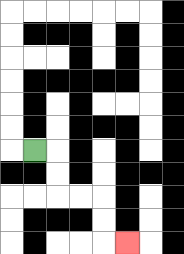{'start': '[1, 6]', 'end': '[5, 10]', 'path_directions': 'R,D,D,R,R,D,D,R', 'path_coordinates': '[[1, 6], [2, 6], [2, 7], [2, 8], [3, 8], [4, 8], [4, 9], [4, 10], [5, 10]]'}